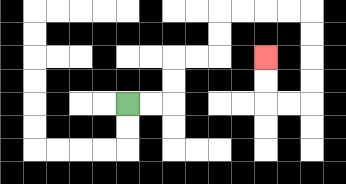{'start': '[5, 4]', 'end': '[11, 2]', 'path_directions': 'R,R,U,U,R,R,U,U,R,R,R,R,D,D,D,D,L,L,U,U', 'path_coordinates': '[[5, 4], [6, 4], [7, 4], [7, 3], [7, 2], [8, 2], [9, 2], [9, 1], [9, 0], [10, 0], [11, 0], [12, 0], [13, 0], [13, 1], [13, 2], [13, 3], [13, 4], [12, 4], [11, 4], [11, 3], [11, 2]]'}